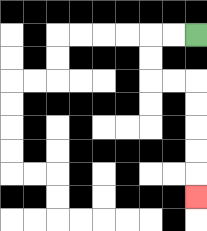{'start': '[8, 1]', 'end': '[8, 8]', 'path_directions': 'L,L,D,D,R,R,D,D,D,D,D', 'path_coordinates': '[[8, 1], [7, 1], [6, 1], [6, 2], [6, 3], [7, 3], [8, 3], [8, 4], [8, 5], [8, 6], [8, 7], [8, 8]]'}